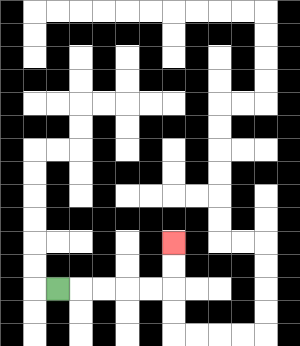{'start': '[2, 12]', 'end': '[7, 10]', 'path_directions': 'R,R,R,R,R,U,U', 'path_coordinates': '[[2, 12], [3, 12], [4, 12], [5, 12], [6, 12], [7, 12], [7, 11], [7, 10]]'}